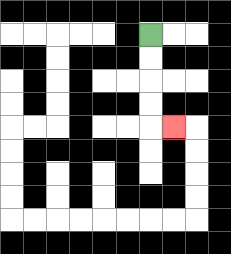{'start': '[6, 1]', 'end': '[7, 5]', 'path_directions': 'D,D,D,D,R', 'path_coordinates': '[[6, 1], [6, 2], [6, 3], [6, 4], [6, 5], [7, 5]]'}